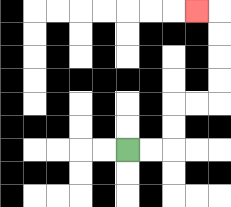{'start': '[5, 6]', 'end': '[8, 0]', 'path_directions': 'R,R,U,U,R,R,U,U,U,U,L', 'path_coordinates': '[[5, 6], [6, 6], [7, 6], [7, 5], [7, 4], [8, 4], [9, 4], [9, 3], [9, 2], [9, 1], [9, 0], [8, 0]]'}